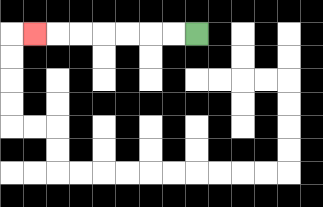{'start': '[8, 1]', 'end': '[1, 1]', 'path_directions': 'L,L,L,L,L,L,L', 'path_coordinates': '[[8, 1], [7, 1], [6, 1], [5, 1], [4, 1], [3, 1], [2, 1], [1, 1]]'}